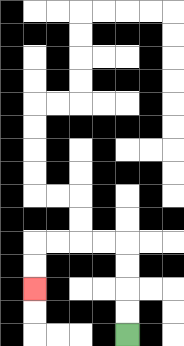{'start': '[5, 14]', 'end': '[1, 12]', 'path_directions': 'U,U,U,U,L,L,L,L,D,D', 'path_coordinates': '[[5, 14], [5, 13], [5, 12], [5, 11], [5, 10], [4, 10], [3, 10], [2, 10], [1, 10], [1, 11], [1, 12]]'}